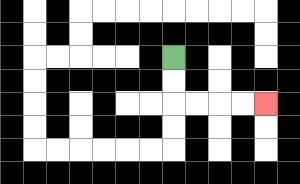{'start': '[7, 2]', 'end': '[11, 4]', 'path_directions': 'D,D,R,R,R,R', 'path_coordinates': '[[7, 2], [7, 3], [7, 4], [8, 4], [9, 4], [10, 4], [11, 4]]'}